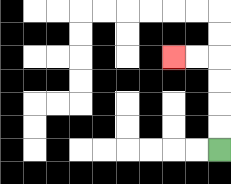{'start': '[9, 6]', 'end': '[7, 2]', 'path_directions': 'U,U,U,U,L,L', 'path_coordinates': '[[9, 6], [9, 5], [9, 4], [9, 3], [9, 2], [8, 2], [7, 2]]'}